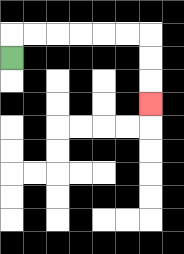{'start': '[0, 2]', 'end': '[6, 4]', 'path_directions': 'U,R,R,R,R,R,R,D,D,D', 'path_coordinates': '[[0, 2], [0, 1], [1, 1], [2, 1], [3, 1], [4, 1], [5, 1], [6, 1], [6, 2], [6, 3], [6, 4]]'}